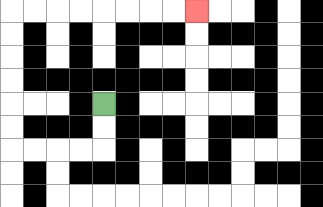{'start': '[4, 4]', 'end': '[8, 0]', 'path_directions': 'D,D,L,L,L,L,U,U,U,U,U,U,R,R,R,R,R,R,R,R', 'path_coordinates': '[[4, 4], [4, 5], [4, 6], [3, 6], [2, 6], [1, 6], [0, 6], [0, 5], [0, 4], [0, 3], [0, 2], [0, 1], [0, 0], [1, 0], [2, 0], [3, 0], [4, 0], [5, 0], [6, 0], [7, 0], [8, 0]]'}